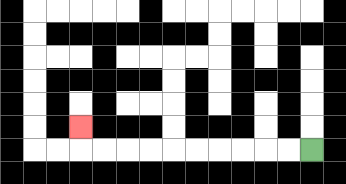{'start': '[13, 6]', 'end': '[3, 5]', 'path_directions': 'L,L,L,L,L,L,L,L,L,L,U', 'path_coordinates': '[[13, 6], [12, 6], [11, 6], [10, 6], [9, 6], [8, 6], [7, 6], [6, 6], [5, 6], [4, 6], [3, 6], [3, 5]]'}